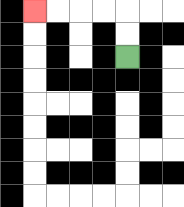{'start': '[5, 2]', 'end': '[1, 0]', 'path_directions': 'U,U,L,L,L,L', 'path_coordinates': '[[5, 2], [5, 1], [5, 0], [4, 0], [3, 0], [2, 0], [1, 0]]'}